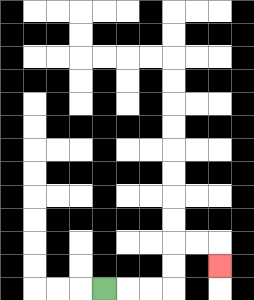{'start': '[4, 12]', 'end': '[9, 11]', 'path_directions': 'R,R,R,U,U,R,R,D', 'path_coordinates': '[[4, 12], [5, 12], [6, 12], [7, 12], [7, 11], [7, 10], [8, 10], [9, 10], [9, 11]]'}